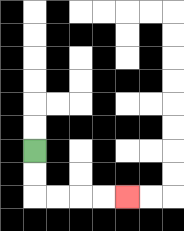{'start': '[1, 6]', 'end': '[5, 8]', 'path_directions': 'D,D,R,R,R,R', 'path_coordinates': '[[1, 6], [1, 7], [1, 8], [2, 8], [3, 8], [4, 8], [5, 8]]'}